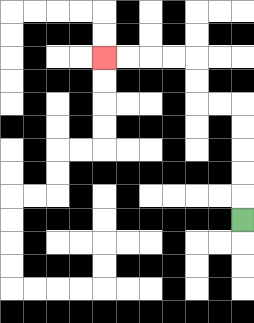{'start': '[10, 9]', 'end': '[4, 2]', 'path_directions': 'U,U,U,U,U,L,L,U,U,L,L,L,L', 'path_coordinates': '[[10, 9], [10, 8], [10, 7], [10, 6], [10, 5], [10, 4], [9, 4], [8, 4], [8, 3], [8, 2], [7, 2], [6, 2], [5, 2], [4, 2]]'}